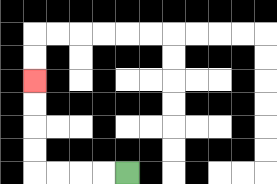{'start': '[5, 7]', 'end': '[1, 3]', 'path_directions': 'L,L,L,L,U,U,U,U', 'path_coordinates': '[[5, 7], [4, 7], [3, 7], [2, 7], [1, 7], [1, 6], [1, 5], [1, 4], [1, 3]]'}